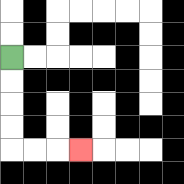{'start': '[0, 2]', 'end': '[3, 6]', 'path_directions': 'D,D,D,D,R,R,R', 'path_coordinates': '[[0, 2], [0, 3], [0, 4], [0, 5], [0, 6], [1, 6], [2, 6], [3, 6]]'}